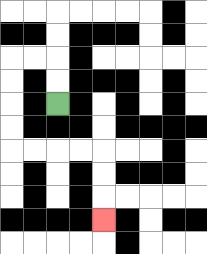{'start': '[2, 4]', 'end': '[4, 9]', 'path_directions': 'U,U,L,L,D,D,D,D,R,R,R,R,D,D,D', 'path_coordinates': '[[2, 4], [2, 3], [2, 2], [1, 2], [0, 2], [0, 3], [0, 4], [0, 5], [0, 6], [1, 6], [2, 6], [3, 6], [4, 6], [4, 7], [4, 8], [4, 9]]'}